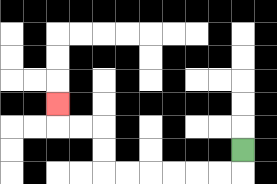{'start': '[10, 6]', 'end': '[2, 4]', 'path_directions': 'D,L,L,L,L,L,L,U,U,L,L,U', 'path_coordinates': '[[10, 6], [10, 7], [9, 7], [8, 7], [7, 7], [6, 7], [5, 7], [4, 7], [4, 6], [4, 5], [3, 5], [2, 5], [2, 4]]'}